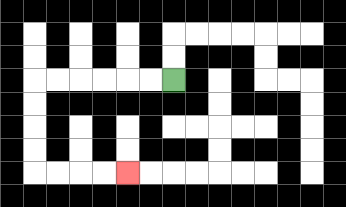{'start': '[7, 3]', 'end': '[5, 7]', 'path_directions': 'L,L,L,L,L,L,D,D,D,D,R,R,R,R', 'path_coordinates': '[[7, 3], [6, 3], [5, 3], [4, 3], [3, 3], [2, 3], [1, 3], [1, 4], [1, 5], [1, 6], [1, 7], [2, 7], [3, 7], [4, 7], [5, 7]]'}